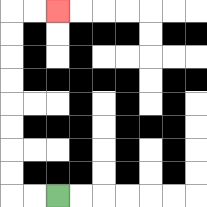{'start': '[2, 8]', 'end': '[2, 0]', 'path_directions': 'L,L,U,U,U,U,U,U,U,U,R,R', 'path_coordinates': '[[2, 8], [1, 8], [0, 8], [0, 7], [0, 6], [0, 5], [0, 4], [0, 3], [0, 2], [0, 1], [0, 0], [1, 0], [2, 0]]'}